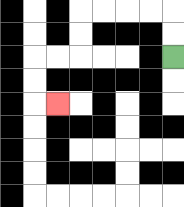{'start': '[7, 2]', 'end': '[2, 4]', 'path_directions': 'U,U,L,L,L,L,D,D,L,L,D,D,R', 'path_coordinates': '[[7, 2], [7, 1], [7, 0], [6, 0], [5, 0], [4, 0], [3, 0], [3, 1], [3, 2], [2, 2], [1, 2], [1, 3], [1, 4], [2, 4]]'}